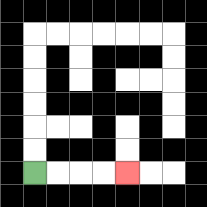{'start': '[1, 7]', 'end': '[5, 7]', 'path_directions': 'R,R,R,R', 'path_coordinates': '[[1, 7], [2, 7], [3, 7], [4, 7], [5, 7]]'}